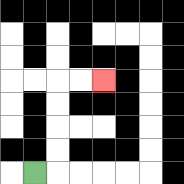{'start': '[1, 7]', 'end': '[4, 3]', 'path_directions': 'R,U,U,U,U,R,R', 'path_coordinates': '[[1, 7], [2, 7], [2, 6], [2, 5], [2, 4], [2, 3], [3, 3], [4, 3]]'}